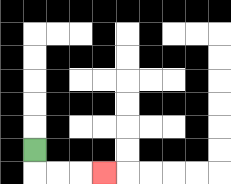{'start': '[1, 6]', 'end': '[4, 7]', 'path_directions': 'D,R,R,R', 'path_coordinates': '[[1, 6], [1, 7], [2, 7], [3, 7], [4, 7]]'}